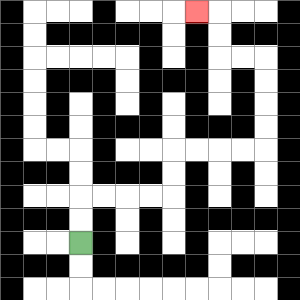{'start': '[3, 10]', 'end': '[8, 0]', 'path_directions': 'U,U,R,R,R,R,U,U,R,R,R,R,U,U,U,U,L,L,U,U,L', 'path_coordinates': '[[3, 10], [3, 9], [3, 8], [4, 8], [5, 8], [6, 8], [7, 8], [7, 7], [7, 6], [8, 6], [9, 6], [10, 6], [11, 6], [11, 5], [11, 4], [11, 3], [11, 2], [10, 2], [9, 2], [9, 1], [9, 0], [8, 0]]'}